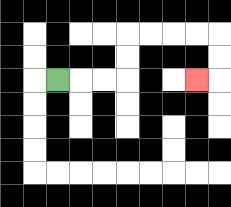{'start': '[2, 3]', 'end': '[8, 3]', 'path_directions': 'R,R,R,U,U,R,R,R,R,D,D,L', 'path_coordinates': '[[2, 3], [3, 3], [4, 3], [5, 3], [5, 2], [5, 1], [6, 1], [7, 1], [8, 1], [9, 1], [9, 2], [9, 3], [8, 3]]'}